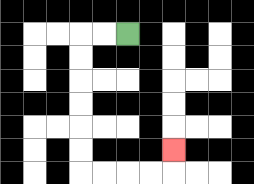{'start': '[5, 1]', 'end': '[7, 6]', 'path_directions': 'L,L,D,D,D,D,D,D,R,R,R,R,U', 'path_coordinates': '[[5, 1], [4, 1], [3, 1], [3, 2], [3, 3], [3, 4], [3, 5], [3, 6], [3, 7], [4, 7], [5, 7], [6, 7], [7, 7], [7, 6]]'}